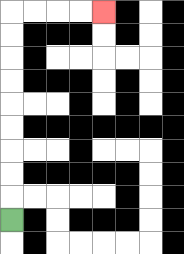{'start': '[0, 9]', 'end': '[4, 0]', 'path_directions': 'U,U,U,U,U,U,U,U,U,R,R,R,R', 'path_coordinates': '[[0, 9], [0, 8], [0, 7], [0, 6], [0, 5], [0, 4], [0, 3], [0, 2], [0, 1], [0, 0], [1, 0], [2, 0], [3, 0], [4, 0]]'}